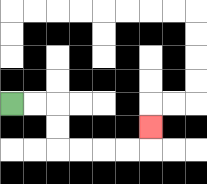{'start': '[0, 4]', 'end': '[6, 5]', 'path_directions': 'R,R,D,D,R,R,R,R,U', 'path_coordinates': '[[0, 4], [1, 4], [2, 4], [2, 5], [2, 6], [3, 6], [4, 6], [5, 6], [6, 6], [6, 5]]'}